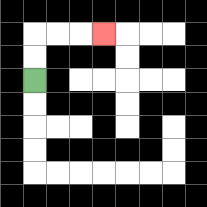{'start': '[1, 3]', 'end': '[4, 1]', 'path_directions': 'U,U,R,R,R', 'path_coordinates': '[[1, 3], [1, 2], [1, 1], [2, 1], [3, 1], [4, 1]]'}